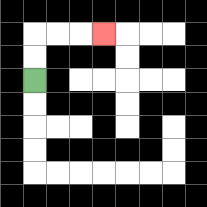{'start': '[1, 3]', 'end': '[4, 1]', 'path_directions': 'U,U,R,R,R', 'path_coordinates': '[[1, 3], [1, 2], [1, 1], [2, 1], [3, 1], [4, 1]]'}